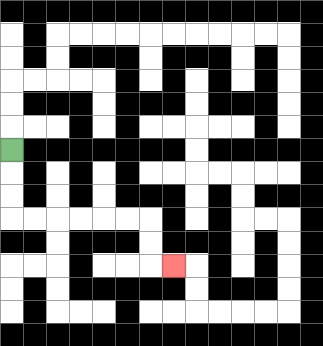{'start': '[0, 6]', 'end': '[7, 11]', 'path_directions': 'D,D,D,R,R,R,R,R,R,D,D,R', 'path_coordinates': '[[0, 6], [0, 7], [0, 8], [0, 9], [1, 9], [2, 9], [3, 9], [4, 9], [5, 9], [6, 9], [6, 10], [6, 11], [7, 11]]'}